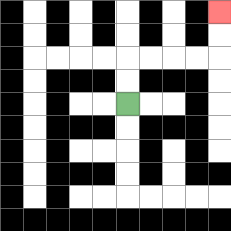{'start': '[5, 4]', 'end': '[9, 0]', 'path_directions': 'U,U,R,R,R,R,U,U', 'path_coordinates': '[[5, 4], [5, 3], [5, 2], [6, 2], [7, 2], [8, 2], [9, 2], [9, 1], [9, 0]]'}